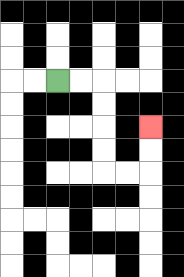{'start': '[2, 3]', 'end': '[6, 5]', 'path_directions': 'R,R,D,D,D,D,R,R,U,U', 'path_coordinates': '[[2, 3], [3, 3], [4, 3], [4, 4], [4, 5], [4, 6], [4, 7], [5, 7], [6, 7], [6, 6], [6, 5]]'}